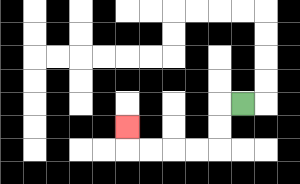{'start': '[10, 4]', 'end': '[5, 5]', 'path_directions': 'L,D,D,L,L,L,L,U', 'path_coordinates': '[[10, 4], [9, 4], [9, 5], [9, 6], [8, 6], [7, 6], [6, 6], [5, 6], [5, 5]]'}